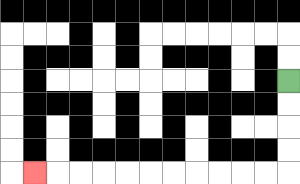{'start': '[12, 3]', 'end': '[1, 7]', 'path_directions': 'D,D,D,D,L,L,L,L,L,L,L,L,L,L,L', 'path_coordinates': '[[12, 3], [12, 4], [12, 5], [12, 6], [12, 7], [11, 7], [10, 7], [9, 7], [8, 7], [7, 7], [6, 7], [5, 7], [4, 7], [3, 7], [2, 7], [1, 7]]'}